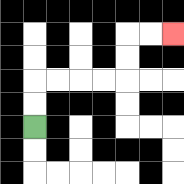{'start': '[1, 5]', 'end': '[7, 1]', 'path_directions': 'U,U,R,R,R,R,U,U,R,R', 'path_coordinates': '[[1, 5], [1, 4], [1, 3], [2, 3], [3, 3], [4, 3], [5, 3], [5, 2], [5, 1], [6, 1], [7, 1]]'}